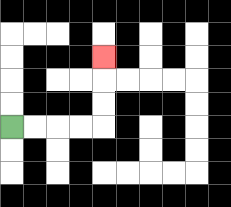{'start': '[0, 5]', 'end': '[4, 2]', 'path_directions': 'R,R,R,R,U,U,U', 'path_coordinates': '[[0, 5], [1, 5], [2, 5], [3, 5], [4, 5], [4, 4], [4, 3], [4, 2]]'}